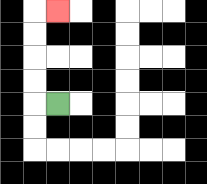{'start': '[2, 4]', 'end': '[2, 0]', 'path_directions': 'L,U,U,U,U,R', 'path_coordinates': '[[2, 4], [1, 4], [1, 3], [1, 2], [1, 1], [1, 0], [2, 0]]'}